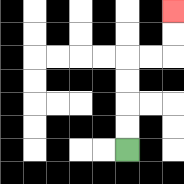{'start': '[5, 6]', 'end': '[7, 0]', 'path_directions': 'U,U,U,U,R,R,U,U', 'path_coordinates': '[[5, 6], [5, 5], [5, 4], [5, 3], [5, 2], [6, 2], [7, 2], [7, 1], [7, 0]]'}